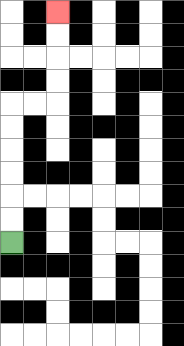{'start': '[0, 10]', 'end': '[2, 0]', 'path_directions': 'U,U,U,U,U,U,R,R,U,U,U,U', 'path_coordinates': '[[0, 10], [0, 9], [0, 8], [0, 7], [0, 6], [0, 5], [0, 4], [1, 4], [2, 4], [2, 3], [2, 2], [2, 1], [2, 0]]'}